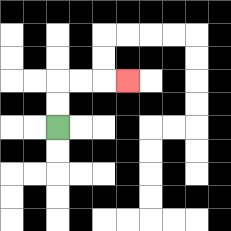{'start': '[2, 5]', 'end': '[5, 3]', 'path_directions': 'U,U,R,R,R', 'path_coordinates': '[[2, 5], [2, 4], [2, 3], [3, 3], [4, 3], [5, 3]]'}